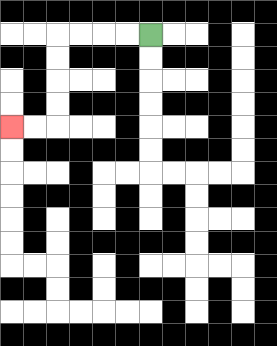{'start': '[6, 1]', 'end': '[0, 5]', 'path_directions': 'L,L,L,L,D,D,D,D,L,L', 'path_coordinates': '[[6, 1], [5, 1], [4, 1], [3, 1], [2, 1], [2, 2], [2, 3], [2, 4], [2, 5], [1, 5], [0, 5]]'}